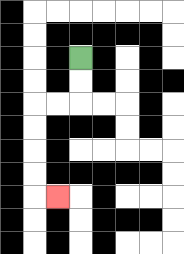{'start': '[3, 2]', 'end': '[2, 8]', 'path_directions': 'D,D,L,L,D,D,D,D,R', 'path_coordinates': '[[3, 2], [3, 3], [3, 4], [2, 4], [1, 4], [1, 5], [1, 6], [1, 7], [1, 8], [2, 8]]'}